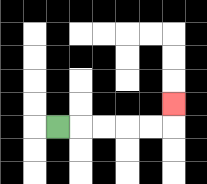{'start': '[2, 5]', 'end': '[7, 4]', 'path_directions': 'R,R,R,R,R,U', 'path_coordinates': '[[2, 5], [3, 5], [4, 5], [5, 5], [6, 5], [7, 5], [7, 4]]'}